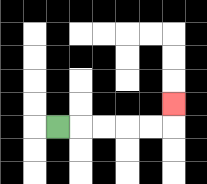{'start': '[2, 5]', 'end': '[7, 4]', 'path_directions': 'R,R,R,R,R,U', 'path_coordinates': '[[2, 5], [3, 5], [4, 5], [5, 5], [6, 5], [7, 5], [7, 4]]'}